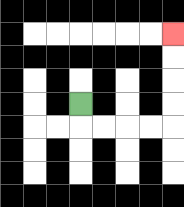{'start': '[3, 4]', 'end': '[7, 1]', 'path_directions': 'D,R,R,R,R,U,U,U,U', 'path_coordinates': '[[3, 4], [3, 5], [4, 5], [5, 5], [6, 5], [7, 5], [7, 4], [7, 3], [7, 2], [7, 1]]'}